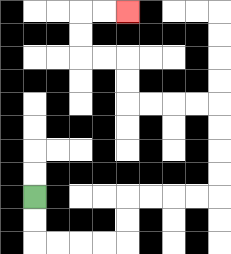{'start': '[1, 8]', 'end': '[5, 0]', 'path_directions': 'D,D,R,R,R,R,U,U,R,R,R,R,U,U,U,U,L,L,L,L,U,U,L,L,U,U,R,R', 'path_coordinates': '[[1, 8], [1, 9], [1, 10], [2, 10], [3, 10], [4, 10], [5, 10], [5, 9], [5, 8], [6, 8], [7, 8], [8, 8], [9, 8], [9, 7], [9, 6], [9, 5], [9, 4], [8, 4], [7, 4], [6, 4], [5, 4], [5, 3], [5, 2], [4, 2], [3, 2], [3, 1], [3, 0], [4, 0], [5, 0]]'}